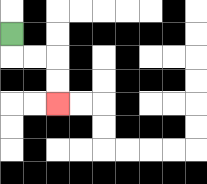{'start': '[0, 1]', 'end': '[2, 4]', 'path_directions': 'D,R,R,D,D', 'path_coordinates': '[[0, 1], [0, 2], [1, 2], [2, 2], [2, 3], [2, 4]]'}